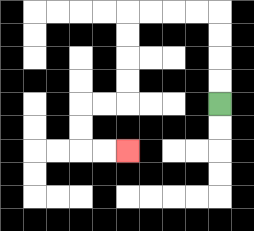{'start': '[9, 4]', 'end': '[5, 6]', 'path_directions': 'U,U,U,U,L,L,L,L,D,D,D,D,L,L,D,D,R,R', 'path_coordinates': '[[9, 4], [9, 3], [9, 2], [9, 1], [9, 0], [8, 0], [7, 0], [6, 0], [5, 0], [5, 1], [5, 2], [5, 3], [5, 4], [4, 4], [3, 4], [3, 5], [3, 6], [4, 6], [5, 6]]'}